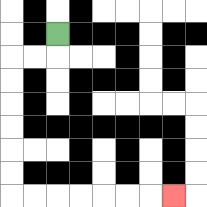{'start': '[2, 1]', 'end': '[7, 8]', 'path_directions': 'D,L,L,D,D,D,D,D,D,R,R,R,R,R,R,R', 'path_coordinates': '[[2, 1], [2, 2], [1, 2], [0, 2], [0, 3], [0, 4], [0, 5], [0, 6], [0, 7], [0, 8], [1, 8], [2, 8], [3, 8], [4, 8], [5, 8], [6, 8], [7, 8]]'}